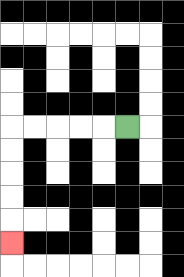{'start': '[5, 5]', 'end': '[0, 10]', 'path_directions': 'L,L,L,L,L,D,D,D,D,D', 'path_coordinates': '[[5, 5], [4, 5], [3, 5], [2, 5], [1, 5], [0, 5], [0, 6], [0, 7], [0, 8], [0, 9], [0, 10]]'}